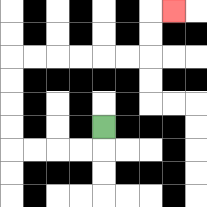{'start': '[4, 5]', 'end': '[7, 0]', 'path_directions': 'D,L,L,L,L,U,U,U,U,R,R,R,R,R,R,U,U,R', 'path_coordinates': '[[4, 5], [4, 6], [3, 6], [2, 6], [1, 6], [0, 6], [0, 5], [0, 4], [0, 3], [0, 2], [1, 2], [2, 2], [3, 2], [4, 2], [5, 2], [6, 2], [6, 1], [6, 0], [7, 0]]'}